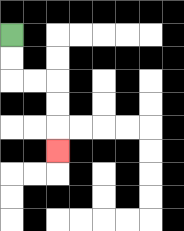{'start': '[0, 1]', 'end': '[2, 6]', 'path_directions': 'D,D,R,R,D,D,D', 'path_coordinates': '[[0, 1], [0, 2], [0, 3], [1, 3], [2, 3], [2, 4], [2, 5], [2, 6]]'}